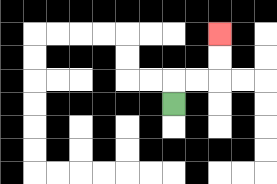{'start': '[7, 4]', 'end': '[9, 1]', 'path_directions': 'U,R,R,U,U', 'path_coordinates': '[[7, 4], [7, 3], [8, 3], [9, 3], [9, 2], [9, 1]]'}